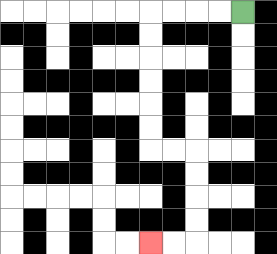{'start': '[10, 0]', 'end': '[6, 10]', 'path_directions': 'L,L,L,L,D,D,D,D,D,D,R,R,D,D,D,D,L,L', 'path_coordinates': '[[10, 0], [9, 0], [8, 0], [7, 0], [6, 0], [6, 1], [6, 2], [6, 3], [6, 4], [6, 5], [6, 6], [7, 6], [8, 6], [8, 7], [8, 8], [8, 9], [8, 10], [7, 10], [6, 10]]'}